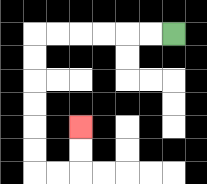{'start': '[7, 1]', 'end': '[3, 5]', 'path_directions': 'L,L,L,L,L,L,D,D,D,D,D,D,R,R,U,U', 'path_coordinates': '[[7, 1], [6, 1], [5, 1], [4, 1], [3, 1], [2, 1], [1, 1], [1, 2], [1, 3], [1, 4], [1, 5], [1, 6], [1, 7], [2, 7], [3, 7], [3, 6], [3, 5]]'}